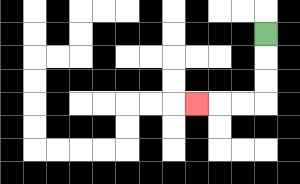{'start': '[11, 1]', 'end': '[8, 4]', 'path_directions': 'D,D,D,L,L,L', 'path_coordinates': '[[11, 1], [11, 2], [11, 3], [11, 4], [10, 4], [9, 4], [8, 4]]'}